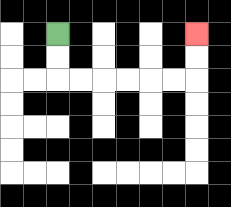{'start': '[2, 1]', 'end': '[8, 1]', 'path_directions': 'D,D,R,R,R,R,R,R,U,U', 'path_coordinates': '[[2, 1], [2, 2], [2, 3], [3, 3], [4, 3], [5, 3], [6, 3], [7, 3], [8, 3], [8, 2], [8, 1]]'}